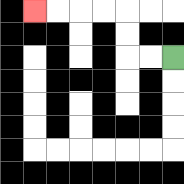{'start': '[7, 2]', 'end': '[1, 0]', 'path_directions': 'L,L,U,U,L,L,L,L', 'path_coordinates': '[[7, 2], [6, 2], [5, 2], [5, 1], [5, 0], [4, 0], [3, 0], [2, 0], [1, 0]]'}